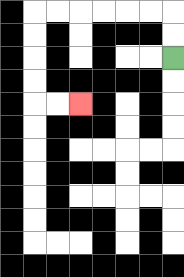{'start': '[7, 2]', 'end': '[3, 4]', 'path_directions': 'U,U,L,L,L,L,L,L,D,D,D,D,R,R', 'path_coordinates': '[[7, 2], [7, 1], [7, 0], [6, 0], [5, 0], [4, 0], [3, 0], [2, 0], [1, 0], [1, 1], [1, 2], [1, 3], [1, 4], [2, 4], [3, 4]]'}